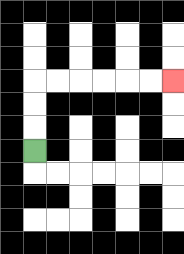{'start': '[1, 6]', 'end': '[7, 3]', 'path_directions': 'U,U,U,R,R,R,R,R,R', 'path_coordinates': '[[1, 6], [1, 5], [1, 4], [1, 3], [2, 3], [3, 3], [4, 3], [5, 3], [6, 3], [7, 3]]'}